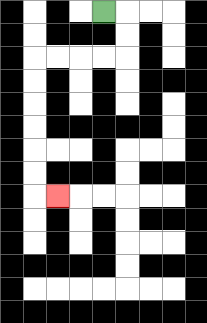{'start': '[4, 0]', 'end': '[2, 8]', 'path_directions': 'R,D,D,L,L,L,L,D,D,D,D,D,D,R', 'path_coordinates': '[[4, 0], [5, 0], [5, 1], [5, 2], [4, 2], [3, 2], [2, 2], [1, 2], [1, 3], [1, 4], [1, 5], [1, 6], [1, 7], [1, 8], [2, 8]]'}